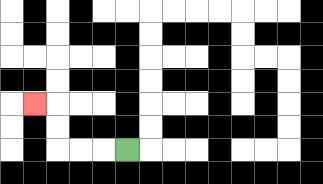{'start': '[5, 6]', 'end': '[1, 4]', 'path_directions': 'L,L,L,U,U,L', 'path_coordinates': '[[5, 6], [4, 6], [3, 6], [2, 6], [2, 5], [2, 4], [1, 4]]'}